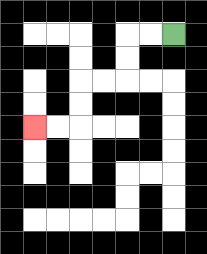{'start': '[7, 1]', 'end': '[1, 5]', 'path_directions': 'L,L,D,D,L,L,D,D,L,L', 'path_coordinates': '[[7, 1], [6, 1], [5, 1], [5, 2], [5, 3], [4, 3], [3, 3], [3, 4], [3, 5], [2, 5], [1, 5]]'}